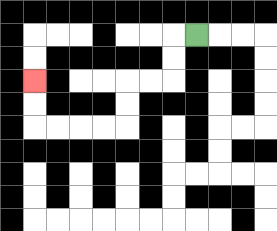{'start': '[8, 1]', 'end': '[1, 3]', 'path_directions': 'L,D,D,L,L,D,D,L,L,L,L,U,U', 'path_coordinates': '[[8, 1], [7, 1], [7, 2], [7, 3], [6, 3], [5, 3], [5, 4], [5, 5], [4, 5], [3, 5], [2, 5], [1, 5], [1, 4], [1, 3]]'}